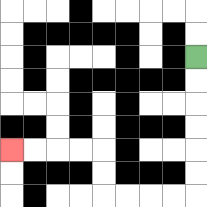{'start': '[8, 2]', 'end': '[0, 6]', 'path_directions': 'D,D,D,D,D,D,L,L,L,L,U,U,L,L,L,L', 'path_coordinates': '[[8, 2], [8, 3], [8, 4], [8, 5], [8, 6], [8, 7], [8, 8], [7, 8], [6, 8], [5, 8], [4, 8], [4, 7], [4, 6], [3, 6], [2, 6], [1, 6], [0, 6]]'}